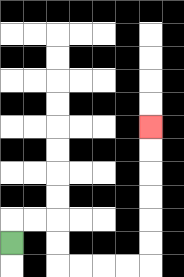{'start': '[0, 10]', 'end': '[6, 5]', 'path_directions': 'U,R,R,D,D,R,R,R,R,U,U,U,U,U,U', 'path_coordinates': '[[0, 10], [0, 9], [1, 9], [2, 9], [2, 10], [2, 11], [3, 11], [4, 11], [5, 11], [6, 11], [6, 10], [6, 9], [6, 8], [6, 7], [6, 6], [6, 5]]'}